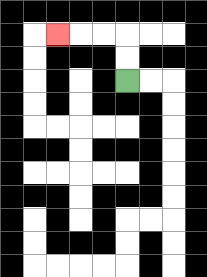{'start': '[5, 3]', 'end': '[2, 1]', 'path_directions': 'U,U,L,L,L', 'path_coordinates': '[[5, 3], [5, 2], [5, 1], [4, 1], [3, 1], [2, 1]]'}